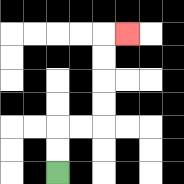{'start': '[2, 7]', 'end': '[5, 1]', 'path_directions': 'U,U,R,R,U,U,U,U,R', 'path_coordinates': '[[2, 7], [2, 6], [2, 5], [3, 5], [4, 5], [4, 4], [4, 3], [4, 2], [4, 1], [5, 1]]'}